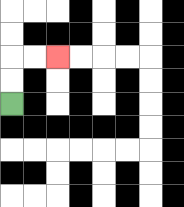{'start': '[0, 4]', 'end': '[2, 2]', 'path_directions': 'U,U,R,R', 'path_coordinates': '[[0, 4], [0, 3], [0, 2], [1, 2], [2, 2]]'}